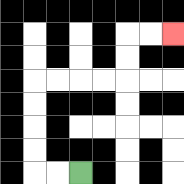{'start': '[3, 7]', 'end': '[7, 1]', 'path_directions': 'L,L,U,U,U,U,R,R,R,R,U,U,R,R', 'path_coordinates': '[[3, 7], [2, 7], [1, 7], [1, 6], [1, 5], [1, 4], [1, 3], [2, 3], [3, 3], [4, 3], [5, 3], [5, 2], [5, 1], [6, 1], [7, 1]]'}